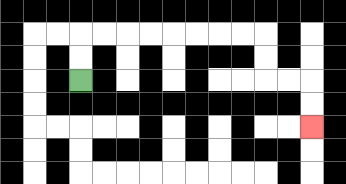{'start': '[3, 3]', 'end': '[13, 5]', 'path_directions': 'U,U,R,R,R,R,R,R,R,R,D,D,R,R,D,D', 'path_coordinates': '[[3, 3], [3, 2], [3, 1], [4, 1], [5, 1], [6, 1], [7, 1], [8, 1], [9, 1], [10, 1], [11, 1], [11, 2], [11, 3], [12, 3], [13, 3], [13, 4], [13, 5]]'}